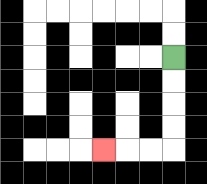{'start': '[7, 2]', 'end': '[4, 6]', 'path_directions': 'D,D,D,D,L,L,L', 'path_coordinates': '[[7, 2], [7, 3], [7, 4], [7, 5], [7, 6], [6, 6], [5, 6], [4, 6]]'}